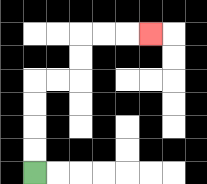{'start': '[1, 7]', 'end': '[6, 1]', 'path_directions': 'U,U,U,U,R,R,U,U,R,R,R', 'path_coordinates': '[[1, 7], [1, 6], [1, 5], [1, 4], [1, 3], [2, 3], [3, 3], [3, 2], [3, 1], [4, 1], [5, 1], [6, 1]]'}